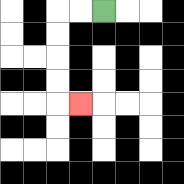{'start': '[4, 0]', 'end': '[3, 4]', 'path_directions': 'L,L,D,D,D,D,R', 'path_coordinates': '[[4, 0], [3, 0], [2, 0], [2, 1], [2, 2], [2, 3], [2, 4], [3, 4]]'}